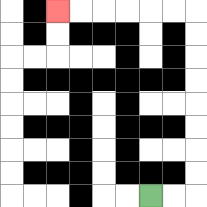{'start': '[6, 8]', 'end': '[2, 0]', 'path_directions': 'R,R,U,U,U,U,U,U,U,U,L,L,L,L,L,L', 'path_coordinates': '[[6, 8], [7, 8], [8, 8], [8, 7], [8, 6], [8, 5], [8, 4], [8, 3], [8, 2], [8, 1], [8, 0], [7, 0], [6, 0], [5, 0], [4, 0], [3, 0], [2, 0]]'}